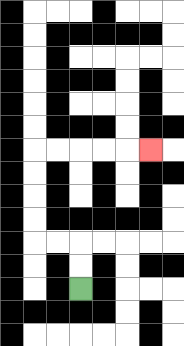{'start': '[3, 12]', 'end': '[6, 6]', 'path_directions': 'U,U,L,L,U,U,U,U,R,R,R,R,R', 'path_coordinates': '[[3, 12], [3, 11], [3, 10], [2, 10], [1, 10], [1, 9], [1, 8], [1, 7], [1, 6], [2, 6], [3, 6], [4, 6], [5, 6], [6, 6]]'}